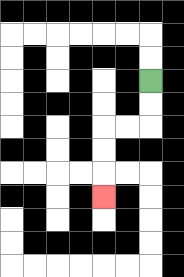{'start': '[6, 3]', 'end': '[4, 8]', 'path_directions': 'D,D,L,L,D,D,D', 'path_coordinates': '[[6, 3], [6, 4], [6, 5], [5, 5], [4, 5], [4, 6], [4, 7], [4, 8]]'}